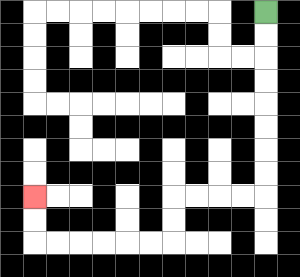{'start': '[11, 0]', 'end': '[1, 8]', 'path_directions': 'D,D,D,D,D,D,D,D,L,L,L,L,D,D,L,L,L,L,L,L,U,U', 'path_coordinates': '[[11, 0], [11, 1], [11, 2], [11, 3], [11, 4], [11, 5], [11, 6], [11, 7], [11, 8], [10, 8], [9, 8], [8, 8], [7, 8], [7, 9], [7, 10], [6, 10], [5, 10], [4, 10], [3, 10], [2, 10], [1, 10], [1, 9], [1, 8]]'}